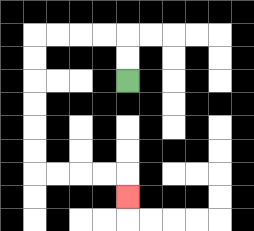{'start': '[5, 3]', 'end': '[5, 8]', 'path_directions': 'U,U,L,L,L,L,D,D,D,D,D,D,R,R,R,R,D', 'path_coordinates': '[[5, 3], [5, 2], [5, 1], [4, 1], [3, 1], [2, 1], [1, 1], [1, 2], [1, 3], [1, 4], [1, 5], [1, 6], [1, 7], [2, 7], [3, 7], [4, 7], [5, 7], [5, 8]]'}